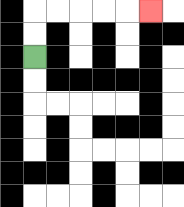{'start': '[1, 2]', 'end': '[6, 0]', 'path_directions': 'U,U,R,R,R,R,R', 'path_coordinates': '[[1, 2], [1, 1], [1, 0], [2, 0], [3, 0], [4, 0], [5, 0], [6, 0]]'}